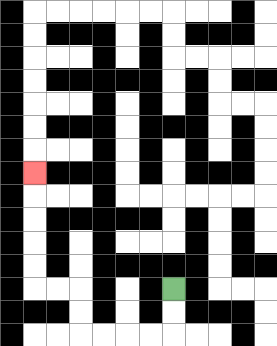{'start': '[7, 12]', 'end': '[1, 7]', 'path_directions': 'D,D,L,L,L,L,U,U,L,L,U,U,U,U,U', 'path_coordinates': '[[7, 12], [7, 13], [7, 14], [6, 14], [5, 14], [4, 14], [3, 14], [3, 13], [3, 12], [2, 12], [1, 12], [1, 11], [1, 10], [1, 9], [1, 8], [1, 7]]'}